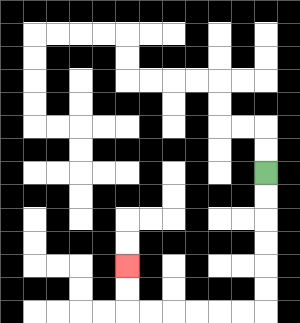{'start': '[11, 7]', 'end': '[5, 11]', 'path_directions': 'D,D,D,D,D,D,L,L,L,L,L,L,U,U', 'path_coordinates': '[[11, 7], [11, 8], [11, 9], [11, 10], [11, 11], [11, 12], [11, 13], [10, 13], [9, 13], [8, 13], [7, 13], [6, 13], [5, 13], [5, 12], [5, 11]]'}